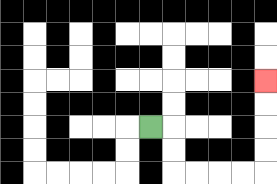{'start': '[6, 5]', 'end': '[11, 3]', 'path_directions': 'R,D,D,R,R,R,R,U,U,U,U', 'path_coordinates': '[[6, 5], [7, 5], [7, 6], [7, 7], [8, 7], [9, 7], [10, 7], [11, 7], [11, 6], [11, 5], [11, 4], [11, 3]]'}